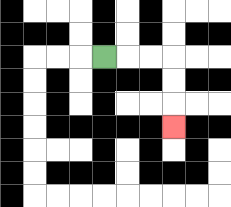{'start': '[4, 2]', 'end': '[7, 5]', 'path_directions': 'R,R,R,D,D,D', 'path_coordinates': '[[4, 2], [5, 2], [6, 2], [7, 2], [7, 3], [7, 4], [7, 5]]'}